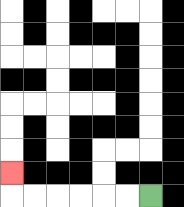{'start': '[6, 8]', 'end': '[0, 7]', 'path_directions': 'L,L,L,L,L,L,U', 'path_coordinates': '[[6, 8], [5, 8], [4, 8], [3, 8], [2, 8], [1, 8], [0, 8], [0, 7]]'}